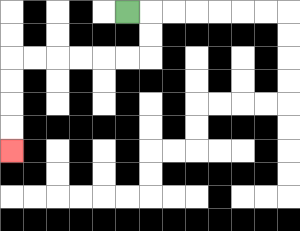{'start': '[5, 0]', 'end': '[0, 6]', 'path_directions': 'R,D,D,L,L,L,L,L,L,D,D,D,D', 'path_coordinates': '[[5, 0], [6, 0], [6, 1], [6, 2], [5, 2], [4, 2], [3, 2], [2, 2], [1, 2], [0, 2], [0, 3], [0, 4], [0, 5], [0, 6]]'}